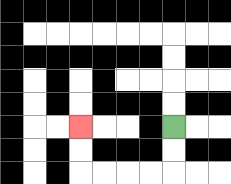{'start': '[7, 5]', 'end': '[3, 5]', 'path_directions': 'D,D,L,L,L,L,U,U', 'path_coordinates': '[[7, 5], [7, 6], [7, 7], [6, 7], [5, 7], [4, 7], [3, 7], [3, 6], [3, 5]]'}